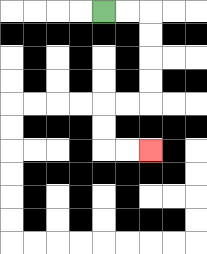{'start': '[4, 0]', 'end': '[6, 6]', 'path_directions': 'R,R,D,D,D,D,L,L,D,D,R,R', 'path_coordinates': '[[4, 0], [5, 0], [6, 0], [6, 1], [6, 2], [6, 3], [6, 4], [5, 4], [4, 4], [4, 5], [4, 6], [5, 6], [6, 6]]'}